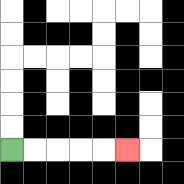{'start': '[0, 6]', 'end': '[5, 6]', 'path_directions': 'R,R,R,R,R', 'path_coordinates': '[[0, 6], [1, 6], [2, 6], [3, 6], [4, 6], [5, 6]]'}